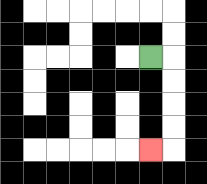{'start': '[6, 2]', 'end': '[6, 6]', 'path_directions': 'R,D,D,D,D,L', 'path_coordinates': '[[6, 2], [7, 2], [7, 3], [7, 4], [7, 5], [7, 6], [6, 6]]'}